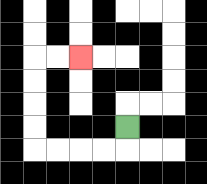{'start': '[5, 5]', 'end': '[3, 2]', 'path_directions': 'D,L,L,L,L,U,U,U,U,R,R', 'path_coordinates': '[[5, 5], [5, 6], [4, 6], [3, 6], [2, 6], [1, 6], [1, 5], [1, 4], [1, 3], [1, 2], [2, 2], [3, 2]]'}